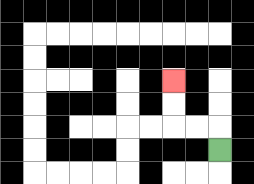{'start': '[9, 6]', 'end': '[7, 3]', 'path_directions': 'U,L,L,U,U', 'path_coordinates': '[[9, 6], [9, 5], [8, 5], [7, 5], [7, 4], [7, 3]]'}